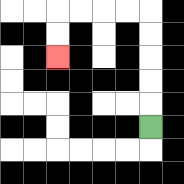{'start': '[6, 5]', 'end': '[2, 2]', 'path_directions': 'U,U,U,U,U,L,L,L,L,D,D', 'path_coordinates': '[[6, 5], [6, 4], [6, 3], [6, 2], [6, 1], [6, 0], [5, 0], [4, 0], [3, 0], [2, 0], [2, 1], [2, 2]]'}